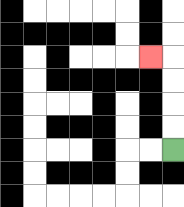{'start': '[7, 6]', 'end': '[6, 2]', 'path_directions': 'U,U,U,U,L', 'path_coordinates': '[[7, 6], [7, 5], [7, 4], [7, 3], [7, 2], [6, 2]]'}